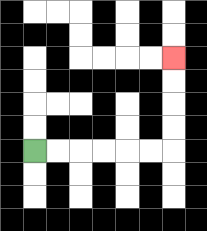{'start': '[1, 6]', 'end': '[7, 2]', 'path_directions': 'R,R,R,R,R,R,U,U,U,U', 'path_coordinates': '[[1, 6], [2, 6], [3, 6], [4, 6], [5, 6], [6, 6], [7, 6], [7, 5], [7, 4], [7, 3], [7, 2]]'}